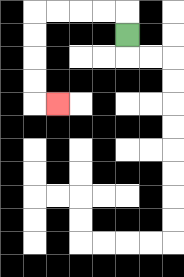{'start': '[5, 1]', 'end': '[2, 4]', 'path_directions': 'U,L,L,L,L,D,D,D,D,R', 'path_coordinates': '[[5, 1], [5, 0], [4, 0], [3, 0], [2, 0], [1, 0], [1, 1], [1, 2], [1, 3], [1, 4], [2, 4]]'}